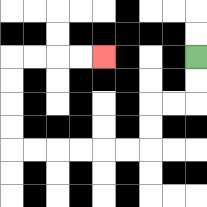{'start': '[8, 2]', 'end': '[4, 2]', 'path_directions': 'D,D,L,L,D,D,L,L,L,L,L,L,U,U,U,U,R,R,R,R', 'path_coordinates': '[[8, 2], [8, 3], [8, 4], [7, 4], [6, 4], [6, 5], [6, 6], [5, 6], [4, 6], [3, 6], [2, 6], [1, 6], [0, 6], [0, 5], [0, 4], [0, 3], [0, 2], [1, 2], [2, 2], [3, 2], [4, 2]]'}